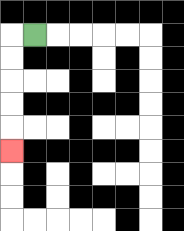{'start': '[1, 1]', 'end': '[0, 6]', 'path_directions': 'L,D,D,D,D,D', 'path_coordinates': '[[1, 1], [0, 1], [0, 2], [0, 3], [0, 4], [0, 5], [0, 6]]'}